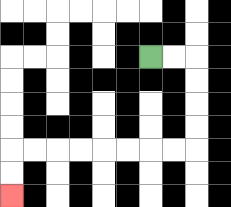{'start': '[6, 2]', 'end': '[0, 8]', 'path_directions': 'R,R,D,D,D,D,L,L,L,L,L,L,L,L,D,D', 'path_coordinates': '[[6, 2], [7, 2], [8, 2], [8, 3], [8, 4], [8, 5], [8, 6], [7, 6], [6, 6], [5, 6], [4, 6], [3, 6], [2, 6], [1, 6], [0, 6], [0, 7], [0, 8]]'}